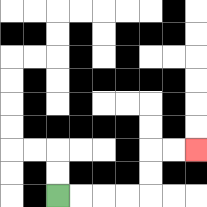{'start': '[2, 8]', 'end': '[8, 6]', 'path_directions': 'R,R,R,R,U,U,R,R', 'path_coordinates': '[[2, 8], [3, 8], [4, 8], [5, 8], [6, 8], [6, 7], [6, 6], [7, 6], [8, 6]]'}